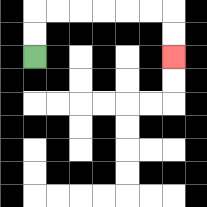{'start': '[1, 2]', 'end': '[7, 2]', 'path_directions': 'U,U,R,R,R,R,R,R,D,D', 'path_coordinates': '[[1, 2], [1, 1], [1, 0], [2, 0], [3, 0], [4, 0], [5, 0], [6, 0], [7, 0], [7, 1], [7, 2]]'}